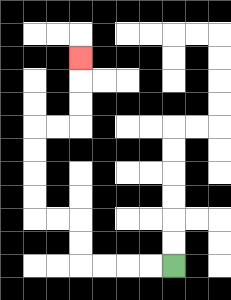{'start': '[7, 11]', 'end': '[3, 2]', 'path_directions': 'L,L,L,L,U,U,L,L,U,U,U,U,R,R,U,U,U', 'path_coordinates': '[[7, 11], [6, 11], [5, 11], [4, 11], [3, 11], [3, 10], [3, 9], [2, 9], [1, 9], [1, 8], [1, 7], [1, 6], [1, 5], [2, 5], [3, 5], [3, 4], [3, 3], [3, 2]]'}